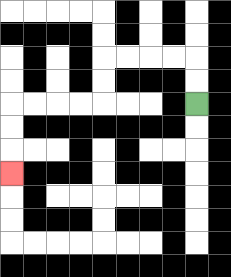{'start': '[8, 4]', 'end': '[0, 7]', 'path_directions': 'U,U,L,L,L,L,D,D,L,L,L,L,D,D,D', 'path_coordinates': '[[8, 4], [8, 3], [8, 2], [7, 2], [6, 2], [5, 2], [4, 2], [4, 3], [4, 4], [3, 4], [2, 4], [1, 4], [0, 4], [0, 5], [0, 6], [0, 7]]'}